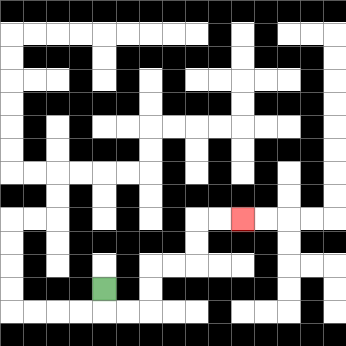{'start': '[4, 12]', 'end': '[10, 9]', 'path_directions': 'D,R,R,U,U,R,R,U,U,R,R', 'path_coordinates': '[[4, 12], [4, 13], [5, 13], [6, 13], [6, 12], [6, 11], [7, 11], [8, 11], [8, 10], [8, 9], [9, 9], [10, 9]]'}